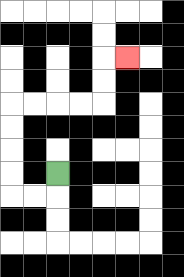{'start': '[2, 7]', 'end': '[5, 2]', 'path_directions': 'D,L,L,U,U,U,U,R,R,R,R,U,U,R', 'path_coordinates': '[[2, 7], [2, 8], [1, 8], [0, 8], [0, 7], [0, 6], [0, 5], [0, 4], [1, 4], [2, 4], [3, 4], [4, 4], [4, 3], [4, 2], [5, 2]]'}